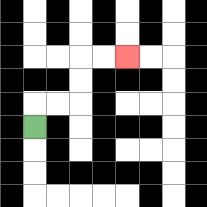{'start': '[1, 5]', 'end': '[5, 2]', 'path_directions': 'U,R,R,U,U,R,R', 'path_coordinates': '[[1, 5], [1, 4], [2, 4], [3, 4], [3, 3], [3, 2], [4, 2], [5, 2]]'}